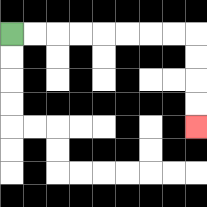{'start': '[0, 1]', 'end': '[8, 5]', 'path_directions': 'R,R,R,R,R,R,R,R,D,D,D,D', 'path_coordinates': '[[0, 1], [1, 1], [2, 1], [3, 1], [4, 1], [5, 1], [6, 1], [7, 1], [8, 1], [8, 2], [8, 3], [8, 4], [8, 5]]'}